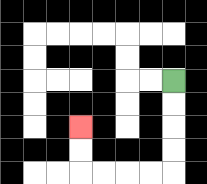{'start': '[7, 3]', 'end': '[3, 5]', 'path_directions': 'D,D,D,D,L,L,L,L,U,U', 'path_coordinates': '[[7, 3], [7, 4], [7, 5], [7, 6], [7, 7], [6, 7], [5, 7], [4, 7], [3, 7], [3, 6], [3, 5]]'}